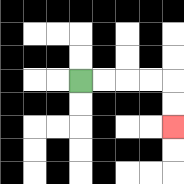{'start': '[3, 3]', 'end': '[7, 5]', 'path_directions': 'R,R,R,R,D,D', 'path_coordinates': '[[3, 3], [4, 3], [5, 3], [6, 3], [7, 3], [7, 4], [7, 5]]'}